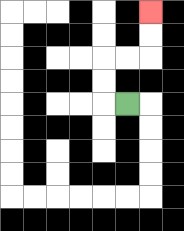{'start': '[5, 4]', 'end': '[6, 0]', 'path_directions': 'L,U,U,R,R,U,U', 'path_coordinates': '[[5, 4], [4, 4], [4, 3], [4, 2], [5, 2], [6, 2], [6, 1], [6, 0]]'}